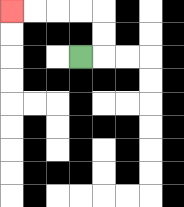{'start': '[3, 2]', 'end': '[0, 0]', 'path_directions': 'R,U,U,L,L,L,L', 'path_coordinates': '[[3, 2], [4, 2], [4, 1], [4, 0], [3, 0], [2, 0], [1, 0], [0, 0]]'}